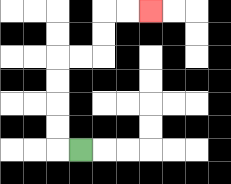{'start': '[3, 6]', 'end': '[6, 0]', 'path_directions': 'L,U,U,U,U,R,R,U,U,R,R', 'path_coordinates': '[[3, 6], [2, 6], [2, 5], [2, 4], [2, 3], [2, 2], [3, 2], [4, 2], [4, 1], [4, 0], [5, 0], [6, 0]]'}